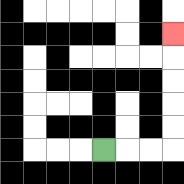{'start': '[4, 6]', 'end': '[7, 1]', 'path_directions': 'R,R,R,U,U,U,U,U', 'path_coordinates': '[[4, 6], [5, 6], [6, 6], [7, 6], [7, 5], [7, 4], [7, 3], [7, 2], [7, 1]]'}